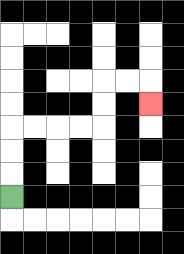{'start': '[0, 8]', 'end': '[6, 4]', 'path_directions': 'U,U,U,R,R,R,R,U,U,R,R,D', 'path_coordinates': '[[0, 8], [0, 7], [0, 6], [0, 5], [1, 5], [2, 5], [3, 5], [4, 5], [4, 4], [4, 3], [5, 3], [6, 3], [6, 4]]'}